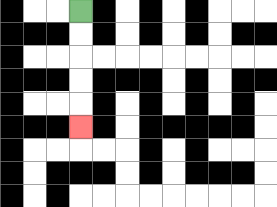{'start': '[3, 0]', 'end': '[3, 5]', 'path_directions': 'D,D,D,D,D', 'path_coordinates': '[[3, 0], [3, 1], [3, 2], [3, 3], [3, 4], [3, 5]]'}